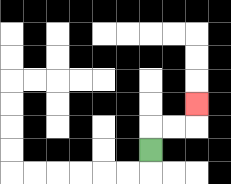{'start': '[6, 6]', 'end': '[8, 4]', 'path_directions': 'U,R,R,U', 'path_coordinates': '[[6, 6], [6, 5], [7, 5], [8, 5], [8, 4]]'}